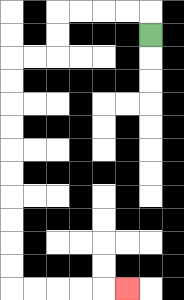{'start': '[6, 1]', 'end': '[5, 12]', 'path_directions': 'U,L,L,L,L,D,D,L,L,D,D,D,D,D,D,D,D,D,D,R,R,R,R,R', 'path_coordinates': '[[6, 1], [6, 0], [5, 0], [4, 0], [3, 0], [2, 0], [2, 1], [2, 2], [1, 2], [0, 2], [0, 3], [0, 4], [0, 5], [0, 6], [0, 7], [0, 8], [0, 9], [0, 10], [0, 11], [0, 12], [1, 12], [2, 12], [3, 12], [4, 12], [5, 12]]'}